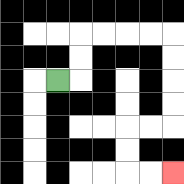{'start': '[2, 3]', 'end': '[7, 7]', 'path_directions': 'R,U,U,R,R,R,R,D,D,D,D,L,L,D,D,R,R', 'path_coordinates': '[[2, 3], [3, 3], [3, 2], [3, 1], [4, 1], [5, 1], [6, 1], [7, 1], [7, 2], [7, 3], [7, 4], [7, 5], [6, 5], [5, 5], [5, 6], [5, 7], [6, 7], [7, 7]]'}